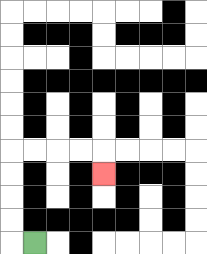{'start': '[1, 10]', 'end': '[4, 7]', 'path_directions': 'L,U,U,U,U,R,R,R,R,D', 'path_coordinates': '[[1, 10], [0, 10], [0, 9], [0, 8], [0, 7], [0, 6], [1, 6], [2, 6], [3, 6], [4, 6], [4, 7]]'}